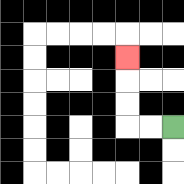{'start': '[7, 5]', 'end': '[5, 2]', 'path_directions': 'L,L,U,U,U', 'path_coordinates': '[[7, 5], [6, 5], [5, 5], [5, 4], [5, 3], [5, 2]]'}